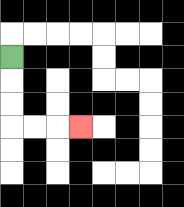{'start': '[0, 2]', 'end': '[3, 5]', 'path_directions': 'D,D,D,R,R,R', 'path_coordinates': '[[0, 2], [0, 3], [0, 4], [0, 5], [1, 5], [2, 5], [3, 5]]'}